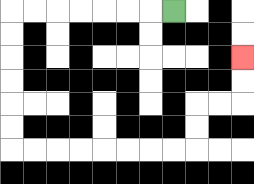{'start': '[7, 0]', 'end': '[10, 2]', 'path_directions': 'L,L,L,L,L,L,L,D,D,D,D,D,D,R,R,R,R,R,R,R,R,U,U,R,R,U,U', 'path_coordinates': '[[7, 0], [6, 0], [5, 0], [4, 0], [3, 0], [2, 0], [1, 0], [0, 0], [0, 1], [0, 2], [0, 3], [0, 4], [0, 5], [0, 6], [1, 6], [2, 6], [3, 6], [4, 6], [5, 6], [6, 6], [7, 6], [8, 6], [8, 5], [8, 4], [9, 4], [10, 4], [10, 3], [10, 2]]'}